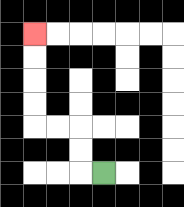{'start': '[4, 7]', 'end': '[1, 1]', 'path_directions': 'L,U,U,L,L,U,U,U,U', 'path_coordinates': '[[4, 7], [3, 7], [3, 6], [3, 5], [2, 5], [1, 5], [1, 4], [1, 3], [1, 2], [1, 1]]'}